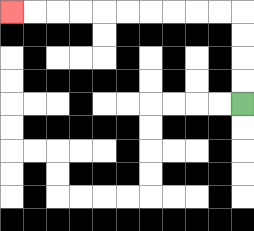{'start': '[10, 4]', 'end': '[0, 0]', 'path_directions': 'U,U,U,U,L,L,L,L,L,L,L,L,L,L', 'path_coordinates': '[[10, 4], [10, 3], [10, 2], [10, 1], [10, 0], [9, 0], [8, 0], [7, 0], [6, 0], [5, 0], [4, 0], [3, 0], [2, 0], [1, 0], [0, 0]]'}